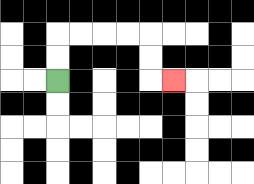{'start': '[2, 3]', 'end': '[7, 3]', 'path_directions': 'U,U,R,R,R,R,D,D,R', 'path_coordinates': '[[2, 3], [2, 2], [2, 1], [3, 1], [4, 1], [5, 1], [6, 1], [6, 2], [6, 3], [7, 3]]'}